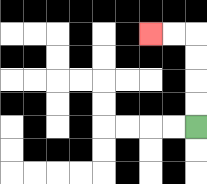{'start': '[8, 5]', 'end': '[6, 1]', 'path_directions': 'U,U,U,U,L,L', 'path_coordinates': '[[8, 5], [8, 4], [8, 3], [8, 2], [8, 1], [7, 1], [6, 1]]'}